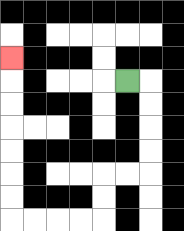{'start': '[5, 3]', 'end': '[0, 2]', 'path_directions': 'R,D,D,D,D,L,L,D,D,L,L,L,L,U,U,U,U,U,U,U', 'path_coordinates': '[[5, 3], [6, 3], [6, 4], [6, 5], [6, 6], [6, 7], [5, 7], [4, 7], [4, 8], [4, 9], [3, 9], [2, 9], [1, 9], [0, 9], [0, 8], [0, 7], [0, 6], [0, 5], [0, 4], [0, 3], [0, 2]]'}